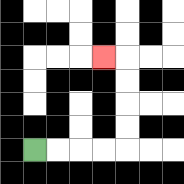{'start': '[1, 6]', 'end': '[4, 2]', 'path_directions': 'R,R,R,R,U,U,U,U,L', 'path_coordinates': '[[1, 6], [2, 6], [3, 6], [4, 6], [5, 6], [5, 5], [5, 4], [5, 3], [5, 2], [4, 2]]'}